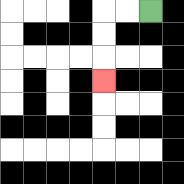{'start': '[6, 0]', 'end': '[4, 3]', 'path_directions': 'L,L,D,D,D', 'path_coordinates': '[[6, 0], [5, 0], [4, 0], [4, 1], [4, 2], [4, 3]]'}